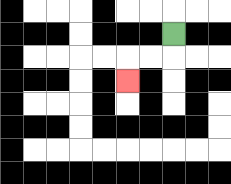{'start': '[7, 1]', 'end': '[5, 3]', 'path_directions': 'D,L,L,D', 'path_coordinates': '[[7, 1], [7, 2], [6, 2], [5, 2], [5, 3]]'}